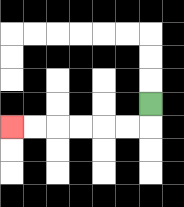{'start': '[6, 4]', 'end': '[0, 5]', 'path_directions': 'D,L,L,L,L,L,L', 'path_coordinates': '[[6, 4], [6, 5], [5, 5], [4, 5], [3, 5], [2, 5], [1, 5], [0, 5]]'}